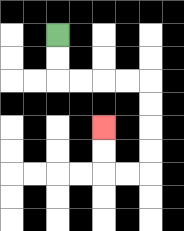{'start': '[2, 1]', 'end': '[4, 5]', 'path_directions': 'D,D,R,R,R,R,D,D,D,D,L,L,U,U', 'path_coordinates': '[[2, 1], [2, 2], [2, 3], [3, 3], [4, 3], [5, 3], [6, 3], [6, 4], [6, 5], [6, 6], [6, 7], [5, 7], [4, 7], [4, 6], [4, 5]]'}